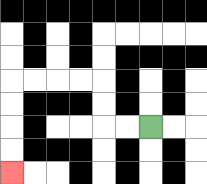{'start': '[6, 5]', 'end': '[0, 7]', 'path_directions': 'L,L,U,U,L,L,L,L,D,D,D,D', 'path_coordinates': '[[6, 5], [5, 5], [4, 5], [4, 4], [4, 3], [3, 3], [2, 3], [1, 3], [0, 3], [0, 4], [0, 5], [0, 6], [0, 7]]'}